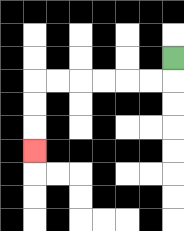{'start': '[7, 2]', 'end': '[1, 6]', 'path_directions': 'D,L,L,L,L,L,L,D,D,D', 'path_coordinates': '[[7, 2], [7, 3], [6, 3], [5, 3], [4, 3], [3, 3], [2, 3], [1, 3], [1, 4], [1, 5], [1, 6]]'}